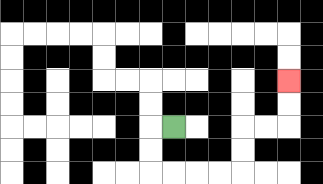{'start': '[7, 5]', 'end': '[12, 3]', 'path_directions': 'L,D,D,R,R,R,R,U,U,R,R,U,U', 'path_coordinates': '[[7, 5], [6, 5], [6, 6], [6, 7], [7, 7], [8, 7], [9, 7], [10, 7], [10, 6], [10, 5], [11, 5], [12, 5], [12, 4], [12, 3]]'}